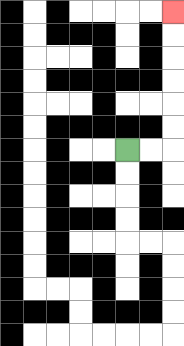{'start': '[5, 6]', 'end': '[7, 0]', 'path_directions': 'R,R,U,U,U,U,U,U', 'path_coordinates': '[[5, 6], [6, 6], [7, 6], [7, 5], [7, 4], [7, 3], [7, 2], [7, 1], [7, 0]]'}